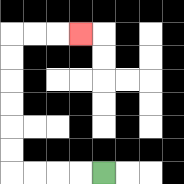{'start': '[4, 7]', 'end': '[3, 1]', 'path_directions': 'L,L,L,L,U,U,U,U,U,U,R,R,R', 'path_coordinates': '[[4, 7], [3, 7], [2, 7], [1, 7], [0, 7], [0, 6], [0, 5], [0, 4], [0, 3], [0, 2], [0, 1], [1, 1], [2, 1], [3, 1]]'}